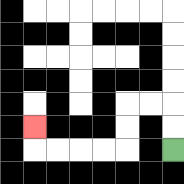{'start': '[7, 6]', 'end': '[1, 5]', 'path_directions': 'U,U,L,L,D,D,L,L,L,L,U', 'path_coordinates': '[[7, 6], [7, 5], [7, 4], [6, 4], [5, 4], [5, 5], [5, 6], [4, 6], [3, 6], [2, 6], [1, 6], [1, 5]]'}